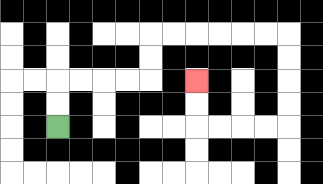{'start': '[2, 5]', 'end': '[8, 3]', 'path_directions': 'U,U,R,R,R,R,U,U,R,R,R,R,R,R,D,D,D,D,L,L,L,L,U,U', 'path_coordinates': '[[2, 5], [2, 4], [2, 3], [3, 3], [4, 3], [5, 3], [6, 3], [6, 2], [6, 1], [7, 1], [8, 1], [9, 1], [10, 1], [11, 1], [12, 1], [12, 2], [12, 3], [12, 4], [12, 5], [11, 5], [10, 5], [9, 5], [8, 5], [8, 4], [8, 3]]'}